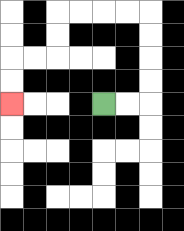{'start': '[4, 4]', 'end': '[0, 4]', 'path_directions': 'R,R,U,U,U,U,L,L,L,L,D,D,L,L,D,D', 'path_coordinates': '[[4, 4], [5, 4], [6, 4], [6, 3], [6, 2], [6, 1], [6, 0], [5, 0], [4, 0], [3, 0], [2, 0], [2, 1], [2, 2], [1, 2], [0, 2], [0, 3], [0, 4]]'}